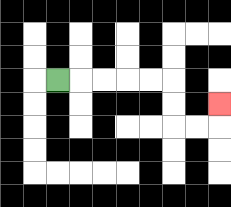{'start': '[2, 3]', 'end': '[9, 4]', 'path_directions': 'R,R,R,R,R,D,D,R,R,U', 'path_coordinates': '[[2, 3], [3, 3], [4, 3], [5, 3], [6, 3], [7, 3], [7, 4], [7, 5], [8, 5], [9, 5], [9, 4]]'}